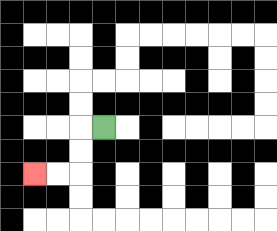{'start': '[4, 5]', 'end': '[1, 7]', 'path_directions': 'L,D,D,L,L', 'path_coordinates': '[[4, 5], [3, 5], [3, 6], [3, 7], [2, 7], [1, 7]]'}